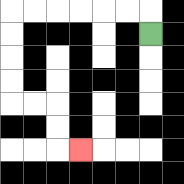{'start': '[6, 1]', 'end': '[3, 6]', 'path_directions': 'U,L,L,L,L,L,L,D,D,D,D,R,R,D,D,R', 'path_coordinates': '[[6, 1], [6, 0], [5, 0], [4, 0], [3, 0], [2, 0], [1, 0], [0, 0], [0, 1], [0, 2], [0, 3], [0, 4], [1, 4], [2, 4], [2, 5], [2, 6], [3, 6]]'}